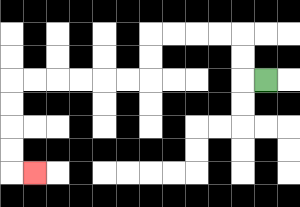{'start': '[11, 3]', 'end': '[1, 7]', 'path_directions': 'L,U,U,L,L,L,L,D,D,L,L,L,L,L,L,D,D,D,D,R', 'path_coordinates': '[[11, 3], [10, 3], [10, 2], [10, 1], [9, 1], [8, 1], [7, 1], [6, 1], [6, 2], [6, 3], [5, 3], [4, 3], [3, 3], [2, 3], [1, 3], [0, 3], [0, 4], [0, 5], [0, 6], [0, 7], [1, 7]]'}